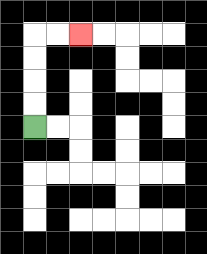{'start': '[1, 5]', 'end': '[3, 1]', 'path_directions': 'U,U,U,U,R,R', 'path_coordinates': '[[1, 5], [1, 4], [1, 3], [1, 2], [1, 1], [2, 1], [3, 1]]'}